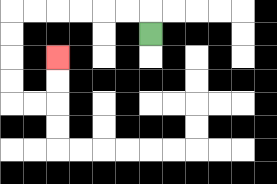{'start': '[6, 1]', 'end': '[2, 2]', 'path_directions': 'U,L,L,L,L,L,L,D,D,D,D,R,R,U,U', 'path_coordinates': '[[6, 1], [6, 0], [5, 0], [4, 0], [3, 0], [2, 0], [1, 0], [0, 0], [0, 1], [0, 2], [0, 3], [0, 4], [1, 4], [2, 4], [2, 3], [2, 2]]'}